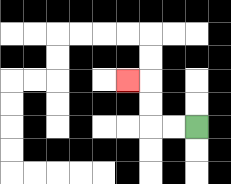{'start': '[8, 5]', 'end': '[5, 3]', 'path_directions': 'L,L,U,U,L', 'path_coordinates': '[[8, 5], [7, 5], [6, 5], [6, 4], [6, 3], [5, 3]]'}